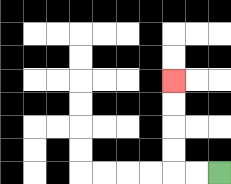{'start': '[9, 7]', 'end': '[7, 3]', 'path_directions': 'L,L,U,U,U,U', 'path_coordinates': '[[9, 7], [8, 7], [7, 7], [7, 6], [7, 5], [7, 4], [7, 3]]'}